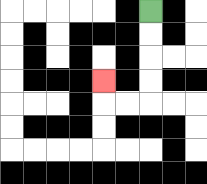{'start': '[6, 0]', 'end': '[4, 3]', 'path_directions': 'D,D,D,D,L,L,U', 'path_coordinates': '[[6, 0], [6, 1], [6, 2], [6, 3], [6, 4], [5, 4], [4, 4], [4, 3]]'}